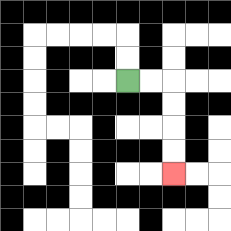{'start': '[5, 3]', 'end': '[7, 7]', 'path_directions': 'R,R,D,D,D,D', 'path_coordinates': '[[5, 3], [6, 3], [7, 3], [7, 4], [7, 5], [7, 6], [7, 7]]'}